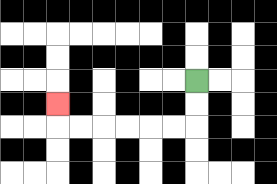{'start': '[8, 3]', 'end': '[2, 4]', 'path_directions': 'D,D,L,L,L,L,L,L,U', 'path_coordinates': '[[8, 3], [8, 4], [8, 5], [7, 5], [6, 5], [5, 5], [4, 5], [3, 5], [2, 5], [2, 4]]'}